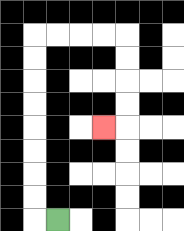{'start': '[2, 9]', 'end': '[4, 5]', 'path_directions': 'L,U,U,U,U,U,U,U,U,R,R,R,R,D,D,D,D,L', 'path_coordinates': '[[2, 9], [1, 9], [1, 8], [1, 7], [1, 6], [1, 5], [1, 4], [1, 3], [1, 2], [1, 1], [2, 1], [3, 1], [4, 1], [5, 1], [5, 2], [5, 3], [5, 4], [5, 5], [4, 5]]'}